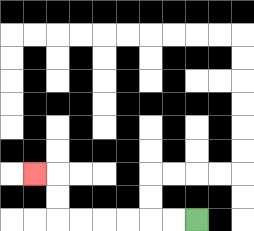{'start': '[8, 9]', 'end': '[1, 7]', 'path_directions': 'L,L,L,L,L,L,U,U,L', 'path_coordinates': '[[8, 9], [7, 9], [6, 9], [5, 9], [4, 9], [3, 9], [2, 9], [2, 8], [2, 7], [1, 7]]'}